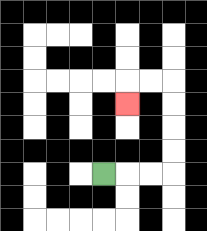{'start': '[4, 7]', 'end': '[5, 4]', 'path_directions': 'R,R,R,U,U,U,U,L,L,D', 'path_coordinates': '[[4, 7], [5, 7], [6, 7], [7, 7], [7, 6], [7, 5], [7, 4], [7, 3], [6, 3], [5, 3], [5, 4]]'}